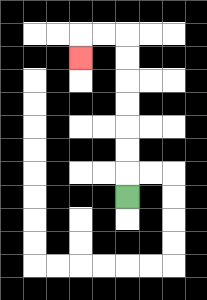{'start': '[5, 8]', 'end': '[3, 2]', 'path_directions': 'U,U,U,U,U,U,U,L,L,D', 'path_coordinates': '[[5, 8], [5, 7], [5, 6], [5, 5], [5, 4], [5, 3], [5, 2], [5, 1], [4, 1], [3, 1], [3, 2]]'}